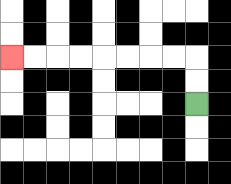{'start': '[8, 4]', 'end': '[0, 2]', 'path_directions': 'U,U,L,L,L,L,L,L,L,L', 'path_coordinates': '[[8, 4], [8, 3], [8, 2], [7, 2], [6, 2], [5, 2], [4, 2], [3, 2], [2, 2], [1, 2], [0, 2]]'}